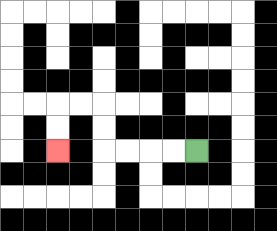{'start': '[8, 6]', 'end': '[2, 6]', 'path_directions': 'L,L,L,L,U,U,L,L,D,D', 'path_coordinates': '[[8, 6], [7, 6], [6, 6], [5, 6], [4, 6], [4, 5], [4, 4], [3, 4], [2, 4], [2, 5], [2, 6]]'}